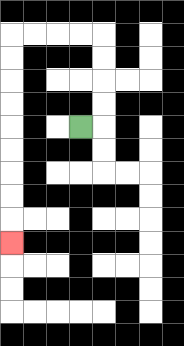{'start': '[3, 5]', 'end': '[0, 10]', 'path_directions': 'R,U,U,U,U,L,L,L,L,D,D,D,D,D,D,D,D,D', 'path_coordinates': '[[3, 5], [4, 5], [4, 4], [4, 3], [4, 2], [4, 1], [3, 1], [2, 1], [1, 1], [0, 1], [0, 2], [0, 3], [0, 4], [0, 5], [0, 6], [0, 7], [0, 8], [0, 9], [0, 10]]'}